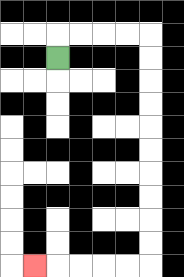{'start': '[2, 2]', 'end': '[1, 11]', 'path_directions': 'U,R,R,R,R,D,D,D,D,D,D,D,D,D,D,L,L,L,L,L', 'path_coordinates': '[[2, 2], [2, 1], [3, 1], [4, 1], [5, 1], [6, 1], [6, 2], [6, 3], [6, 4], [6, 5], [6, 6], [6, 7], [6, 8], [6, 9], [6, 10], [6, 11], [5, 11], [4, 11], [3, 11], [2, 11], [1, 11]]'}